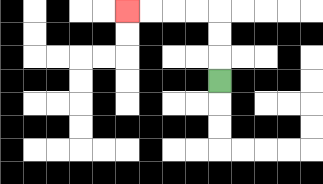{'start': '[9, 3]', 'end': '[5, 0]', 'path_directions': 'U,U,U,L,L,L,L', 'path_coordinates': '[[9, 3], [9, 2], [9, 1], [9, 0], [8, 0], [7, 0], [6, 0], [5, 0]]'}